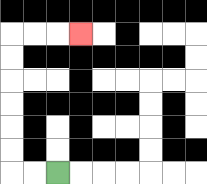{'start': '[2, 7]', 'end': '[3, 1]', 'path_directions': 'L,L,U,U,U,U,U,U,R,R,R', 'path_coordinates': '[[2, 7], [1, 7], [0, 7], [0, 6], [0, 5], [0, 4], [0, 3], [0, 2], [0, 1], [1, 1], [2, 1], [3, 1]]'}